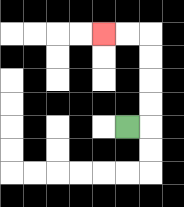{'start': '[5, 5]', 'end': '[4, 1]', 'path_directions': 'R,U,U,U,U,L,L', 'path_coordinates': '[[5, 5], [6, 5], [6, 4], [6, 3], [6, 2], [6, 1], [5, 1], [4, 1]]'}